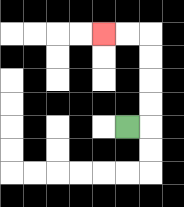{'start': '[5, 5]', 'end': '[4, 1]', 'path_directions': 'R,U,U,U,U,L,L', 'path_coordinates': '[[5, 5], [6, 5], [6, 4], [6, 3], [6, 2], [6, 1], [5, 1], [4, 1]]'}